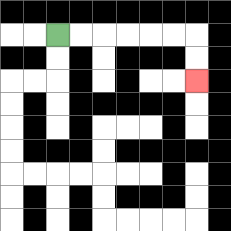{'start': '[2, 1]', 'end': '[8, 3]', 'path_directions': 'R,R,R,R,R,R,D,D', 'path_coordinates': '[[2, 1], [3, 1], [4, 1], [5, 1], [6, 1], [7, 1], [8, 1], [8, 2], [8, 3]]'}